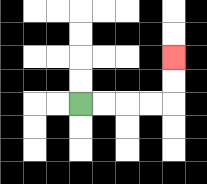{'start': '[3, 4]', 'end': '[7, 2]', 'path_directions': 'R,R,R,R,U,U', 'path_coordinates': '[[3, 4], [4, 4], [5, 4], [6, 4], [7, 4], [7, 3], [7, 2]]'}